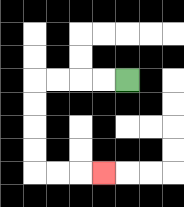{'start': '[5, 3]', 'end': '[4, 7]', 'path_directions': 'L,L,L,L,D,D,D,D,R,R,R', 'path_coordinates': '[[5, 3], [4, 3], [3, 3], [2, 3], [1, 3], [1, 4], [1, 5], [1, 6], [1, 7], [2, 7], [3, 7], [4, 7]]'}